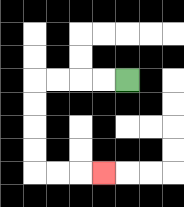{'start': '[5, 3]', 'end': '[4, 7]', 'path_directions': 'L,L,L,L,D,D,D,D,R,R,R', 'path_coordinates': '[[5, 3], [4, 3], [3, 3], [2, 3], [1, 3], [1, 4], [1, 5], [1, 6], [1, 7], [2, 7], [3, 7], [4, 7]]'}